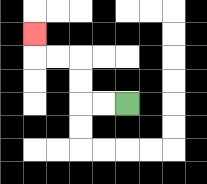{'start': '[5, 4]', 'end': '[1, 1]', 'path_directions': 'L,L,U,U,L,L,U', 'path_coordinates': '[[5, 4], [4, 4], [3, 4], [3, 3], [3, 2], [2, 2], [1, 2], [1, 1]]'}